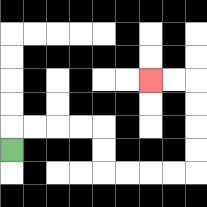{'start': '[0, 6]', 'end': '[6, 3]', 'path_directions': 'U,R,R,R,R,D,D,R,R,R,R,U,U,U,U,L,L', 'path_coordinates': '[[0, 6], [0, 5], [1, 5], [2, 5], [3, 5], [4, 5], [4, 6], [4, 7], [5, 7], [6, 7], [7, 7], [8, 7], [8, 6], [8, 5], [8, 4], [8, 3], [7, 3], [6, 3]]'}